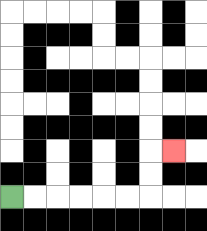{'start': '[0, 8]', 'end': '[7, 6]', 'path_directions': 'R,R,R,R,R,R,U,U,R', 'path_coordinates': '[[0, 8], [1, 8], [2, 8], [3, 8], [4, 8], [5, 8], [6, 8], [6, 7], [6, 6], [7, 6]]'}